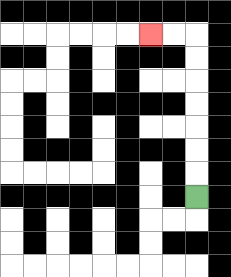{'start': '[8, 8]', 'end': '[6, 1]', 'path_directions': 'U,U,U,U,U,U,U,L,L', 'path_coordinates': '[[8, 8], [8, 7], [8, 6], [8, 5], [8, 4], [8, 3], [8, 2], [8, 1], [7, 1], [6, 1]]'}